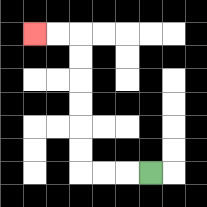{'start': '[6, 7]', 'end': '[1, 1]', 'path_directions': 'L,L,L,U,U,U,U,U,U,L,L', 'path_coordinates': '[[6, 7], [5, 7], [4, 7], [3, 7], [3, 6], [3, 5], [3, 4], [3, 3], [3, 2], [3, 1], [2, 1], [1, 1]]'}